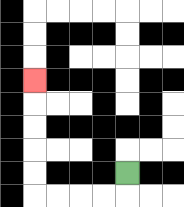{'start': '[5, 7]', 'end': '[1, 3]', 'path_directions': 'D,L,L,L,L,U,U,U,U,U', 'path_coordinates': '[[5, 7], [5, 8], [4, 8], [3, 8], [2, 8], [1, 8], [1, 7], [1, 6], [1, 5], [1, 4], [1, 3]]'}